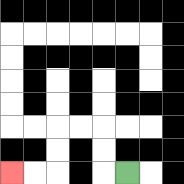{'start': '[5, 7]', 'end': '[0, 7]', 'path_directions': 'L,U,U,L,L,D,D,L,L', 'path_coordinates': '[[5, 7], [4, 7], [4, 6], [4, 5], [3, 5], [2, 5], [2, 6], [2, 7], [1, 7], [0, 7]]'}